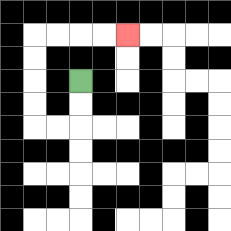{'start': '[3, 3]', 'end': '[5, 1]', 'path_directions': 'D,D,L,L,U,U,U,U,R,R,R,R', 'path_coordinates': '[[3, 3], [3, 4], [3, 5], [2, 5], [1, 5], [1, 4], [1, 3], [1, 2], [1, 1], [2, 1], [3, 1], [4, 1], [5, 1]]'}